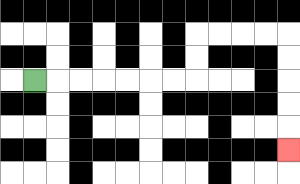{'start': '[1, 3]', 'end': '[12, 6]', 'path_directions': 'R,R,R,R,R,R,R,U,U,R,R,R,R,D,D,D,D,D', 'path_coordinates': '[[1, 3], [2, 3], [3, 3], [4, 3], [5, 3], [6, 3], [7, 3], [8, 3], [8, 2], [8, 1], [9, 1], [10, 1], [11, 1], [12, 1], [12, 2], [12, 3], [12, 4], [12, 5], [12, 6]]'}